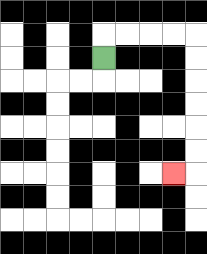{'start': '[4, 2]', 'end': '[7, 7]', 'path_directions': 'U,R,R,R,R,D,D,D,D,D,D,L', 'path_coordinates': '[[4, 2], [4, 1], [5, 1], [6, 1], [7, 1], [8, 1], [8, 2], [8, 3], [8, 4], [8, 5], [8, 6], [8, 7], [7, 7]]'}